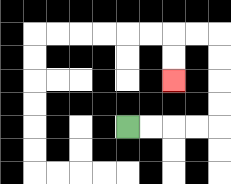{'start': '[5, 5]', 'end': '[7, 3]', 'path_directions': 'R,R,R,R,U,U,U,U,L,L,D,D', 'path_coordinates': '[[5, 5], [6, 5], [7, 5], [8, 5], [9, 5], [9, 4], [9, 3], [9, 2], [9, 1], [8, 1], [7, 1], [7, 2], [7, 3]]'}